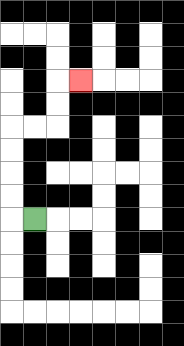{'start': '[1, 9]', 'end': '[3, 3]', 'path_directions': 'L,U,U,U,U,R,R,U,U,R', 'path_coordinates': '[[1, 9], [0, 9], [0, 8], [0, 7], [0, 6], [0, 5], [1, 5], [2, 5], [2, 4], [2, 3], [3, 3]]'}